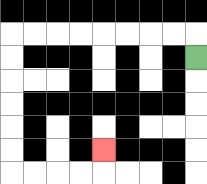{'start': '[8, 2]', 'end': '[4, 6]', 'path_directions': 'U,L,L,L,L,L,L,L,L,D,D,D,D,D,D,R,R,R,R,U', 'path_coordinates': '[[8, 2], [8, 1], [7, 1], [6, 1], [5, 1], [4, 1], [3, 1], [2, 1], [1, 1], [0, 1], [0, 2], [0, 3], [0, 4], [0, 5], [0, 6], [0, 7], [1, 7], [2, 7], [3, 7], [4, 7], [4, 6]]'}